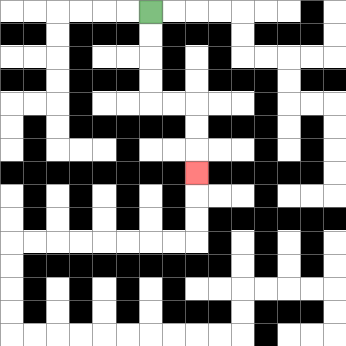{'start': '[6, 0]', 'end': '[8, 7]', 'path_directions': 'D,D,D,D,R,R,D,D,D', 'path_coordinates': '[[6, 0], [6, 1], [6, 2], [6, 3], [6, 4], [7, 4], [8, 4], [8, 5], [8, 6], [8, 7]]'}